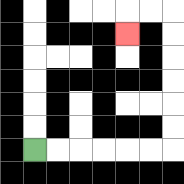{'start': '[1, 6]', 'end': '[5, 1]', 'path_directions': 'R,R,R,R,R,R,U,U,U,U,U,U,L,L,D', 'path_coordinates': '[[1, 6], [2, 6], [3, 6], [4, 6], [5, 6], [6, 6], [7, 6], [7, 5], [7, 4], [7, 3], [7, 2], [7, 1], [7, 0], [6, 0], [5, 0], [5, 1]]'}